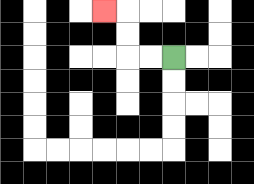{'start': '[7, 2]', 'end': '[4, 0]', 'path_directions': 'L,L,U,U,L', 'path_coordinates': '[[7, 2], [6, 2], [5, 2], [5, 1], [5, 0], [4, 0]]'}